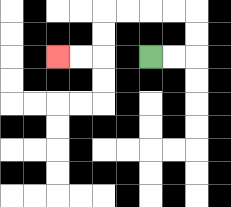{'start': '[6, 2]', 'end': '[2, 2]', 'path_directions': 'R,R,U,U,L,L,L,L,D,D,L,L', 'path_coordinates': '[[6, 2], [7, 2], [8, 2], [8, 1], [8, 0], [7, 0], [6, 0], [5, 0], [4, 0], [4, 1], [4, 2], [3, 2], [2, 2]]'}